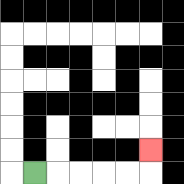{'start': '[1, 7]', 'end': '[6, 6]', 'path_directions': 'R,R,R,R,R,U', 'path_coordinates': '[[1, 7], [2, 7], [3, 7], [4, 7], [5, 7], [6, 7], [6, 6]]'}